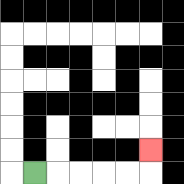{'start': '[1, 7]', 'end': '[6, 6]', 'path_directions': 'R,R,R,R,R,U', 'path_coordinates': '[[1, 7], [2, 7], [3, 7], [4, 7], [5, 7], [6, 7], [6, 6]]'}